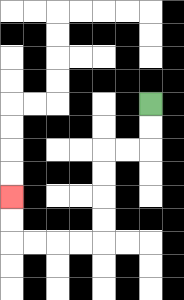{'start': '[6, 4]', 'end': '[0, 8]', 'path_directions': 'D,D,L,L,D,D,D,D,L,L,L,L,U,U', 'path_coordinates': '[[6, 4], [6, 5], [6, 6], [5, 6], [4, 6], [4, 7], [4, 8], [4, 9], [4, 10], [3, 10], [2, 10], [1, 10], [0, 10], [0, 9], [0, 8]]'}